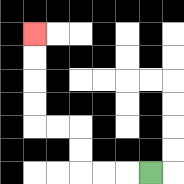{'start': '[6, 7]', 'end': '[1, 1]', 'path_directions': 'L,L,L,U,U,L,L,U,U,U,U', 'path_coordinates': '[[6, 7], [5, 7], [4, 7], [3, 7], [3, 6], [3, 5], [2, 5], [1, 5], [1, 4], [1, 3], [1, 2], [1, 1]]'}